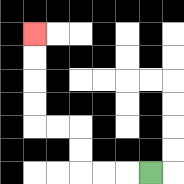{'start': '[6, 7]', 'end': '[1, 1]', 'path_directions': 'L,L,L,U,U,L,L,U,U,U,U', 'path_coordinates': '[[6, 7], [5, 7], [4, 7], [3, 7], [3, 6], [3, 5], [2, 5], [1, 5], [1, 4], [1, 3], [1, 2], [1, 1]]'}